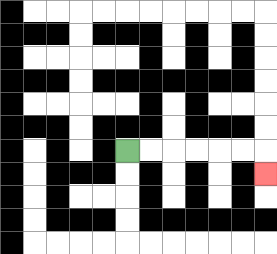{'start': '[5, 6]', 'end': '[11, 7]', 'path_directions': 'R,R,R,R,R,R,D', 'path_coordinates': '[[5, 6], [6, 6], [7, 6], [8, 6], [9, 6], [10, 6], [11, 6], [11, 7]]'}